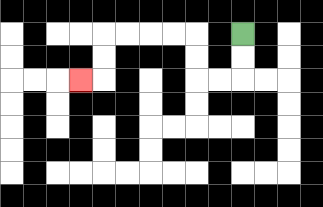{'start': '[10, 1]', 'end': '[3, 3]', 'path_directions': 'D,D,L,L,U,U,L,L,L,L,D,D,L', 'path_coordinates': '[[10, 1], [10, 2], [10, 3], [9, 3], [8, 3], [8, 2], [8, 1], [7, 1], [6, 1], [5, 1], [4, 1], [4, 2], [4, 3], [3, 3]]'}